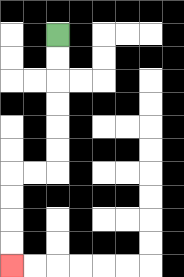{'start': '[2, 1]', 'end': '[0, 11]', 'path_directions': 'D,D,D,D,D,D,L,L,D,D,D,D', 'path_coordinates': '[[2, 1], [2, 2], [2, 3], [2, 4], [2, 5], [2, 6], [2, 7], [1, 7], [0, 7], [0, 8], [0, 9], [0, 10], [0, 11]]'}